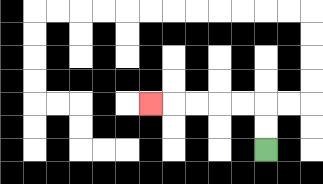{'start': '[11, 6]', 'end': '[6, 4]', 'path_directions': 'U,U,L,L,L,L,L', 'path_coordinates': '[[11, 6], [11, 5], [11, 4], [10, 4], [9, 4], [8, 4], [7, 4], [6, 4]]'}